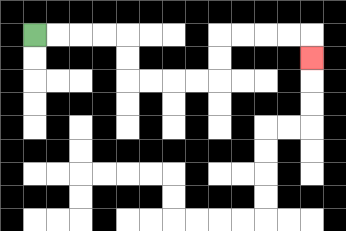{'start': '[1, 1]', 'end': '[13, 2]', 'path_directions': 'R,R,R,R,D,D,R,R,R,R,U,U,R,R,R,R,D', 'path_coordinates': '[[1, 1], [2, 1], [3, 1], [4, 1], [5, 1], [5, 2], [5, 3], [6, 3], [7, 3], [8, 3], [9, 3], [9, 2], [9, 1], [10, 1], [11, 1], [12, 1], [13, 1], [13, 2]]'}